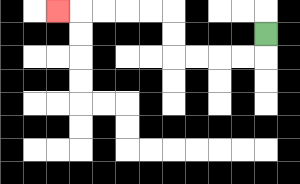{'start': '[11, 1]', 'end': '[2, 0]', 'path_directions': 'D,L,L,L,L,U,U,L,L,L,L,L', 'path_coordinates': '[[11, 1], [11, 2], [10, 2], [9, 2], [8, 2], [7, 2], [7, 1], [7, 0], [6, 0], [5, 0], [4, 0], [3, 0], [2, 0]]'}